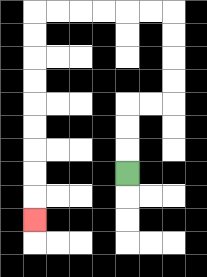{'start': '[5, 7]', 'end': '[1, 9]', 'path_directions': 'U,U,U,R,R,U,U,U,U,L,L,L,L,L,L,D,D,D,D,D,D,D,D,D', 'path_coordinates': '[[5, 7], [5, 6], [5, 5], [5, 4], [6, 4], [7, 4], [7, 3], [7, 2], [7, 1], [7, 0], [6, 0], [5, 0], [4, 0], [3, 0], [2, 0], [1, 0], [1, 1], [1, 2], [1, 3], [1, 4], [1, 5], [1, 6], [1, 7], [1, 8], [1, 9]]'}